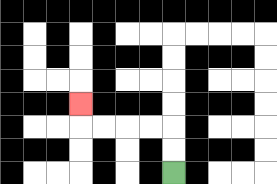{'start': '[7, 7]', 'end': '[3, 4]', 'path_directions': 'U,U,L,L,L,L,U', 'path_coordinates': '[[7, 7], [7, 6], [7, 5], [6, 5], [5, 5], [4, 5], [3, 5], [3, 4]]'}